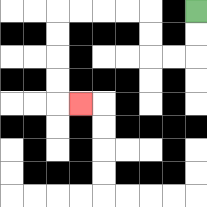{'start': '[8, 0]', 'end': '[3, 4]', 'path_directions': 'D,D,L,L,U,U,L,L,L,L,D,D,D,D,R', 'path_coordinates': '[[8, 0], [8, 1], [8, 2], [7, 2], [6, 2], [6, 1], [6, 0], [5, 0], [4, 0], [3, 0], [2, 0], [2, 1], [2, 2], [2, 3], [2, 4], [3, 4]]'}